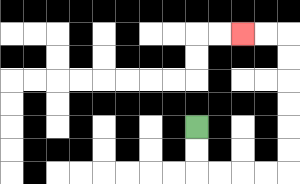{'start': '[8, 5]', 'end': '[10, 1]', 'path_directions': 'D,D,R,R,R,R,U,U,U,U,U,U,L,L', 'path_coordinates': '[[8, 5], [8, 6], [8, 7], [9, 7], [10, 7], [11, 7], [12, 7], [12, 6], [12, 5], [12, 4], [12, 3], [12, 2], [12, 1], [11, 1], [10, 1]]'}